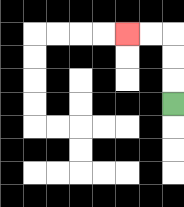{'start': '[7, 4]', 'end': '[5, 1]', 'path_directions': 'U,U,U,L,L', 'path_coordinates': '[[7, 4], [7, 3], [7, 2], [7, 1], [6, 1], [5, 1]]'}